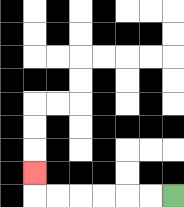{'start': '[7, 8]', 'end': '[1, 7]', 'path_directions': 'L,L,L,L,L,L,U', 'path_coordinates': '[[7, 8], [6, 8], [5, 8], [4, 8], [3, 8], [2, 8], [1, 8], [1, 7]]'}